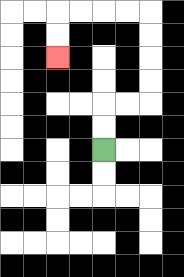{'start': '[4, 6]', 'end': '[2, 2]', 'path_directions': 'U,U,R,R,U,U,U,U,L,L,L,L,D,D', 'path_coordinates': '[[4, 6], [4, 5], [4, 4], [5, 4], [6, 4], [6, 3], [6, 2], [6, 1], [6, 0], [5, 0], [4, 0], [3, 0], [2, 0], [2, 1], [2, 2]]'}